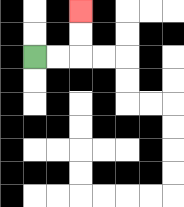{'start': '[1, 2]', 'end': '[3, 0]', 'path_directions': 'R,R,U,U', 'path_coordinates': '[[1, 2], [2, 2], [3, 2], [3, 1], [3, 0]]'}